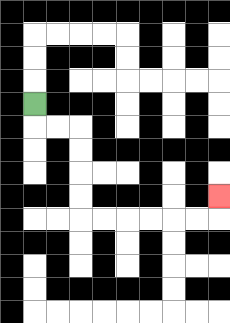{'start': '[1, 4]', 'end': '[9, 8]', 'path_directions': 'D,R,R,D,D,D,D,R,R,R,R,R,R,U', 'path_coordinates': '[[1, 4], [1, 5], [2, 5], [3, 5], [3, 6], [3, 7], [3, 8], [3, 9], [4, 9], [5, 9], [6, 9], [7, 9], [8, 9], [9, 9], [9, 8]]'}